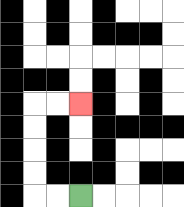{'start': '[3, 8]', 'end': '[3, 4]', 'path_directions': 'L,L,U,U,U,U,R,R', 'path_coordinates': '[[3, 8], [2, 8], [1, 8], [1, 7], [1, 6], [1, 5], [1, 4], [2, 4], [3, 4]]'}